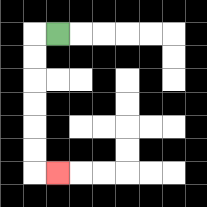{'start': '[2, 1]', 'end': '[2, 7]', 'path_directions': 'L,D,D,D,D,D,D,R', 'path_coordinates': '[[2, 1], [1, 1], [1, 2], [1, 3], [1, 4], [1, 5], [1, 6], [1, 7], [2, 7]]'}